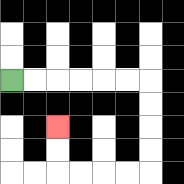{'start': '[0, 3]', 'end': '[2, 5]', 'path_directions': 'R,R,R,R,R,R,D,D,D,D,L,L,L,L,U,U', 'path_coordinates': '[[0, 3], [1, 3], [2, 3], [3, 3], [4, 3], [5, 3], [6, 3], [6, 4], [6, 5], [6, 6], [6, 7], [5, 7], [4, 7], [3, 7], [2, 7], [2, 6], [2, 5]]'}